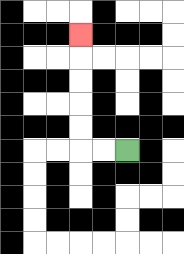{'start': '[5, 6]', 'end': '[3, 1]', 'path_directions': 'L,L,U,U,U,U,U', 'path_coordinates': '[[5, 6], [4, 6], [3, 6], [3, 5], [3, 4], [3, 3], [3, 2], [3, 1]]'}